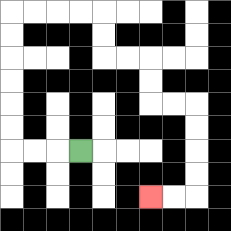{'start': '[3, 6]', 'end': '[6, 8]', 'path_directions': 'L,L,L,U,U,U,U,U,U,R,R,R,R,D,D,R,R,D,D,R,R,D,D,D,D,L,L', 'path_coordinates': '[[3, 6], [2, 6], [1, 6], [0, 6], [0, 5], [0, 4], [0, 3], [0, 2], [0, 1], [0, 0], [1, 0], [2, 0], [3, 0], [4, 0], [4, 1], [4, 2], [5, 2], [6, 2], [6, 3], [6, 4], [7, 4], [8, 4], [8, 5], [8, 6], [8, 7], [8, 8], [7, 8], [6, 8]]'}